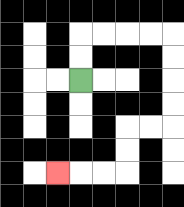{'start': '[3, 3]', 'end': '[2, 7]', 'path_directions': 'U,U,R,R,R,R,D,D,D,D,L,L,D,D,L,L,L', 'path_coordinates': '[[3, 3], [3, 2], [3, 1], [4, 1], [5, 1], [6, 1], [7, 1], [7, 2], [7, 3], [7, 4], [7, 5], [6, 5], [5, 5], [5, 6], [5, 7], [4, 7], [3, 7], [2, 7]]'}